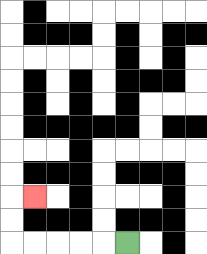{'start': '[5, 10]', 'end': '[1, 8]', 'path_directions': 'L,L,L,L,L,U,U,R', 'path_coordinates': '[[5, 10], [4, 10], [3, 10], [2, 10], [1, 10], [0, 10], [0, 9], [0, 8], [1, 8]]'}